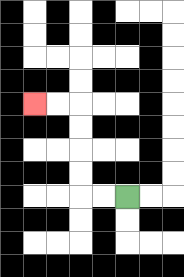{'start': '[5, 8]', 'end': '[1, 4]', 'path_directions': 'L,L,U,U,U,U,L,L', 'path_coordinates': '[[5, 8], [4, 8], [3, 8], [3, 7], [3, 6], [3, 5], [3, 4], [2, 4], [1, 4]]'}